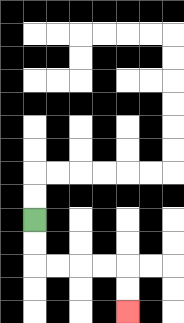{'start': '[1, 9]', 'end': '[5, 13]', 'path_directions': 'D,D,R,R,R,R,D,D', 'path_coordinates': '[[1, 9], [1, 10], [1, 11], [2, 11], [3, 11], [4, 11], [5, 11], [5, 12], [5, 13]]'}